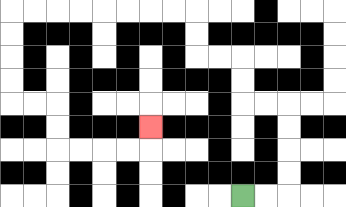{'start': '[10, 8]', 'end': '[6, 5]', 'path_directions': 'R,R,U,U,U,U,L,L,U,U,L,L,U,U,L,L,L,L,L,L,L,L,D,D,D,D,R,R,D,D,R,R,R,R,U', 'path_coordinates': '[[10, 8], [11, 8], [12, 8], [12, 7], [12, 6], [12, 5], [12, 4], [11, 4], [10, 4], [10, 3], [10, 2], [9, 2], [8, 2], [8, 1], [8, 0], [7, 0], [6, 0], [5, 0], [4, 0], [3, 0], [2, 0], [1, 0], [0, 0], [0, 1], [0, 2], [0, 3], [0, 4], [1, 4], [2, 4], [2, 5], [2, 6], [3, 6], [4, 6], [5, 6], [6, 6], [6, 5]]'}